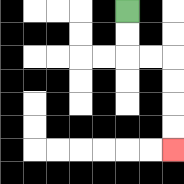{'start': '[5, 0]', 'end': '[7, 6]', 'path_directions': 'D,D,R,R,D,D,D,D', 'path_coordinates': '[[5, 0], [5, 1], [5, 2], [6, 2], [7, 2], [7, 3], [7, 4], [7, 5], [7, 6]]'}